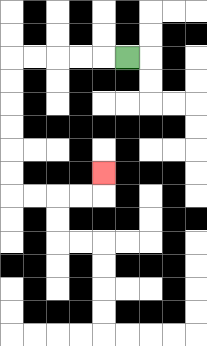{'start': '[5, 2]', 'end': '[4, 7]', 'path_directions': 'L,L,L,L,L,D,D,D,D,D,D,R,R,R,R,U', 'path_coordinates': '[[5, 2], [4, 2], [3, 2], [2, 2], [1, 2], [0, 2], [0, 3], [0, 4], [0, 5], [0, 6], [0, 7], [0, 8], [1, 8], [2, 8], [3, 8], [4, 8], [4, 7]]'}